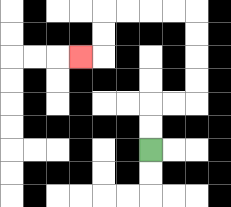{'start': '[6, 6]', 'end': '[3, 2]', 'path_directions': 'U,U,R,R,U,U,U,U,L,L,L,L,D,D,L', 'path_coordinates': '[[6, 6], [6, 5], [6, 4], [7, 4], [8, 4], [8, 3], [8, 2], [8, 1], [8, 0], [7, 0], [6, 0], [5, 0], [4, 0], [4, 1], [4, 2], [3, 2]]'}